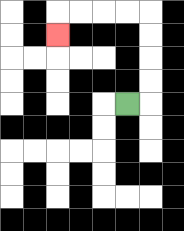{'start': '[5, 4]', 'end': '[2, 1]', 'path_directions': 'R,U,U,U,U,L,L,L,L,D', 'path_coordinates': '[[5, 4], [6, 4], [6, 3], [6, 2], [6, 1], [6, 0], [5, 0], [4, 0], [3, 0], [2, 0], [2, 1]]'}